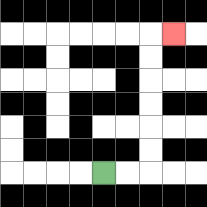{'start': '[4, 7]', 'end': '[7, 1]', 'path_directions': 'R,R,U,U,U,U,U,U,R', 'path_coordinates': '[[4, 7], [5, 7], [6, 7], [6, 6], [6, 5], [6, 4], [6, 3], [6, 2], [6, 1], [7, 1]]'}